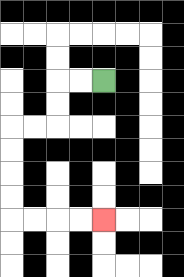{'start': '[4, 3]', 'end': '[4, 9]', 'path_directions': 'L,L,D,D,L,L,D,D,D,D,R,R,R,R', 'path_coordinates': '[[4, 3], [3, 3], [2, 3], [2, 4], [2, 5], [1, 5], [0, 5], [0, 6], [0, 7], [0, 8], [0, 9], [1, 9], [2, 9], [3, 9], [4, 9]]'}